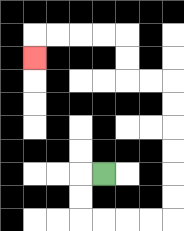{'start': '[4, 7]', 'end': '[1, 2]', 'path_directions': 'L,D,D,R,R,R,R,U,U,U,U,U,U,L,L,U,U,L,L,L,L,D', 'path_coordinates': '[[4, 7], [3, 7], [3, 8], [3, 9], [4, 9], [5, 9], [6, 9], [7, 9], [7, 8], [7, 7], [7, 6], [7, 5], [7, 4], [7, 3], [6, 3], [5, 3], [5, 2], [5, 1], [4, 1], [3, 1], [2, 1], [1, 1], [1, 2]]'}